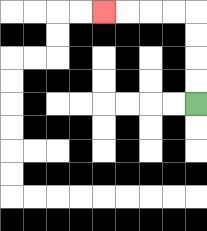{'start': '[8, 4]', 'end': '[4, 0]', 'path_directions': 'U,U,U,U,L,L,L,L', 'path_coordinates': '[[8, 4], [8, 3], [8, 2], [8, 1], [8, 0], [7, 0], [6, 0], [5, 0], [4, 0]]'}